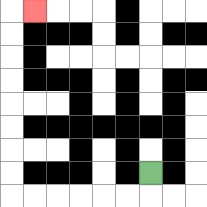{'start': '[6, 7]', 'end': '[1, 0]', 'path_directions': 'D,L,L,L,L,L,L,U,U,U,U,U,U,U,U,R', 'path_coordinates': '[[6, 7], [6, 8], [5, 8], [4, 8], [3, 8], [2, 8], [1, 8], [0, 8], [0, 7], [0, 6], [0, 5], [0, 4], [0, 3], [0, 2], [0, 1], [0, 0], [1, 0]]'}